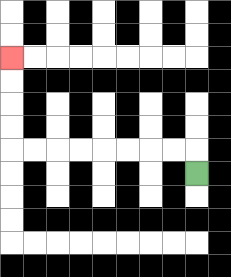{'start': '[8, 7]', 'end': '[0, 2]', 'path_directions': 'U,L,L,L,L,L,L,L,L,U,U,U,U', 'path_coordinates': '[[8, 7], [8, 6], [7, 6], [6, 6], [5, 6], [4, 6], [3, 6], [2, 6], [1, 6], [0, 6], [0, 5], [0, 4], [0, 3], [0, 2]]'}